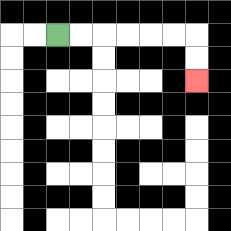{'start': '[2, 1]', 'end': '[8, 3]', 'path_directions': 'R,R,R,R,R,R,D,D', 'path_coordinates': '[[2, 1], [3, 1], [4, 1], [5, 1], [6, 1], [7, 1], [8, 1], [8, 2], [8, 3]]'}